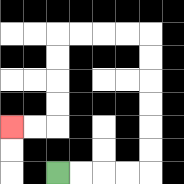{'start': '[2, 7]', 'end': '[0, 5]', 'path_directions': 'R,R,R,R,U,U,U,U,U,U,L,L,L,L,D,D,D,D,L,L', 'path_coordinates': '[[2, 7], [3, 7], [4, 7], [5, 7], [6, 7], [6, 6], [6, 5], [6, 4], [6, 3], [6, 2], [6, 1], [5, 1], [4, 1], [3, 1], [2, 1], [2, 2], [2, 3], [2, 4], [2, 5], [1, 5], [0, 5]]'}